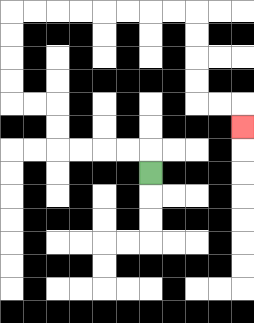{'start': '[6, 7]', 'end': '[10, 5]', 'path_directions': 'U,L,L,L,L,U,U,L,L,U,U,U,U,R,R,R,R,R,R,R,R,D,D,D,D,R,R,D', 'path_coordinates': '[[6, 7], [6, 6], [5, 6], [4, 6], [3, 6], [2, 6], [2, 5], [2, 4], [1, 4], [0, 4], [0, 3], [0, 2], [0, 1], [0, 0], [1, 0], [2, 0], [3, 0], [4, 0], [5, 0], [6, 0], [7, 0], [8, 0], [8, 1], [8, 2], [8, 3], [8, 4], [9, 4], [10, 4], [10, 5]]'}